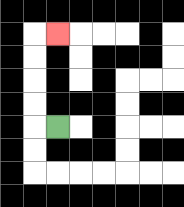{'start': '[2, 5]', 'end': '[2, 1]', 'path_directions': 'L,U,U,U,U,R', 'path_coordinates': '[[2, 5], [1, 5], [1, 4], [1, 3], [1, 2], [1, 1], [2, 1]]'}